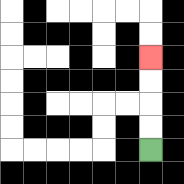{'start': '[6, 6]', 'end': '[6, 2]', 'path_directions': 'U,U,U,U', 'path_coordinates': '[[6, 6], [6, 5], [6, 4], [6, 3], [6, 2]]'}